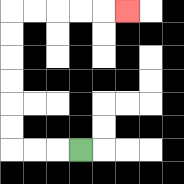{'start': '[3, 6]', 'end': '[5, 0]', 'path_directions': 'L,L,L,U,U,U,U,U,U,R,R,R,R,R', 'path_coordinates': '[[3, 6], [2, 6], [1, 6], [0, 6], [0, 5], [0, 4], [0, 3], [0, 2], [0, 1], [0, 0], [1, 0], [2, 0], [3, 0], [4, 0], [5, 0]]'}